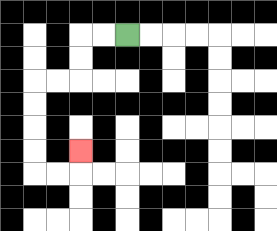{'start': '[5, 1]', 'end': '[3, 6]', 'path_directions': 'L,L,D,D,L,L,D,D,D,D,R,R,U', 'path_coordinates': '[[5, 1], [4, 1], [3, 1], [3, 2], [3, 3], [2, 3], [1, 3], [1, 4], [1, 5], [1, 6], [1, 7], [2, 7], [3, 7], [3, 6]]'}